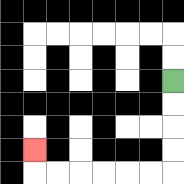{'start': '[7, 3]', 'end': '[1, 6]', 'path_directions': 'D,D,D,D,L,L,L,L,L,L,U', 'path_coordinates': '[[7, 3], [7, 4], [7, 5], [7, 6], [7, 7], [6, 7], [5, 7], [4, 7], [3, 7], [2, 7], [1, 7], [1, 6]]'}